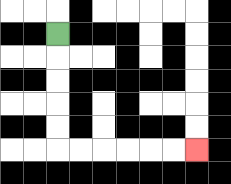{'start': '[2, 1]', 'end': '[8, 6]', 'path_directions': 'D,D,D,D,D,R,R,R,R,R,R', 'path_coordinates': '[[2, 1], [2, 2], [2, 3], [2, 4], [2, 5], [2, 6], [3, 6], [4, 6], [5, 6], [6, 6], [7, 6], [8, 6]]'}